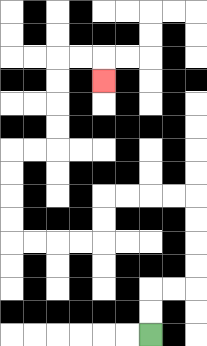{'start': '[6, 14]', 'end': '[4, 3]', 'path_directions': 'U,U,R,R,U,U,U,U,L,L,L,L,D,D,L,L,L,L,U,U,U,U,R,R,U,U,U,U,R,R,D', 'path_coordinates': '[[6, 14], [6, 13], [6, 12], [7, 12], [8, 12], [8, 11], [8, 10], [8, 9], [8, 8], [7, 8], [6, 8], [5, 8], [4, 8], [4, 9], [4, 10], [3, 10], [2, 10], [1, 10], [0, 10], [0, 9], [0, 8], [0, 7], [0, 6], [1, 6], [2, 6], [2, 5], [2, 4], [2, 3], [2, 2], [3, 2], [4, 2], [4, 3]]'}